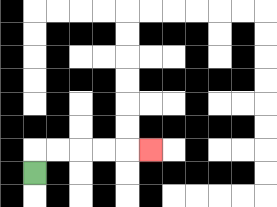{'start': '[1, 7]', 'end': '[6, 6]', 'path_directions': 'U,R,R,R,R,R', 'path_coordinates': '[[1, 7], [1, 6], [2, 6], [3, 6], [4, 6], [5, 6], [6, 6]]'}